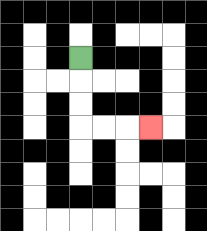{'start': '[3, 2]', 'end': '[6, 5]', 'path_directions': 'D,D,D,R,R,R', 'path_coordinates': '[[3, 2], [3, 3], [3, 4], [3, 5], [4, 5], [5, 5], [6, 5]]'}